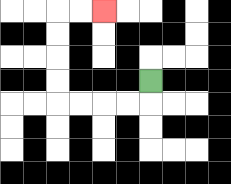{'start': '[6, 3]', 'end': '[4, 0]', 'path_directions': 'D,L,L,L,L,U,U,U,U,R,R', 'path_coordinates': '[[6, 3], [6, 4], [5, 4], [4, 4], [3, 4], [2, 4], [2, 3], [2, 2], [2, 1], [2, 0], [3, 0], [4, 0]]'}